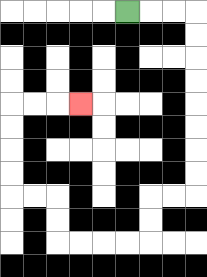{'start': '[5, 0]', 'end': '[3, 4]', 'path_directions': 'R,R,R,D,D,D,D,D,D,D,D,L,L,D,D,L,L,L,L,U,U,L,L,U,U,U,U,R,R,R', 'path_coordinates': '[[5, 0], [6, 0], [7, 0], [8, 0], [8, 1], [8, 2], [8, 3], [8, 4], [8, 5], [8, 6], [8, 7], [8, 8], [7, 8], [6, 8], [6, 9], [6, 10], [5, 10], [4, 10], [3, 10], [2, 10], [2, 9], [2, 8], [1, 8], [0, 8], [0, 7], [0, 6], [0, 5], [0, 4], [1, 4], [2, 4], [3, 4]]'}